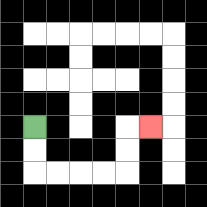{'start': '[1, 5]', 'end': '[6, 5]', 'path_directions': 'D,D,R,R,R,R,U,U,R', 'path_coordinates': '[[1, 5], [1, 6], [1, 7], [2, 7], [3, 7], [4, 7], [5, 7], [5, 6], [5, 5], [6, 5]]'}